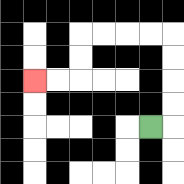{'start': '[6, 5]', 'end': '[1, 3]', 'path_directions': 'R,U,U,U,U,L,L,L,L,D,D,L,L', 'path_coordinates': '[[6, 5], [7, 5], [7, 4], [7, 3], [7, 2], [7, 1], [6, 1], [5, 1], [4, 1], [3, 1], [3, 2], [3, 3], [2, 3], [1, 3]]'}